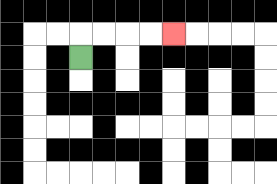{'start': '[3, 2]', 'end': '[7, 1]', 'path_directions': 'U,R,R,R,R', 'path_coordinates': '[[3, 2], [3, 1], [4, 1], [5, 1], [6, 1], [7, 1]]'}